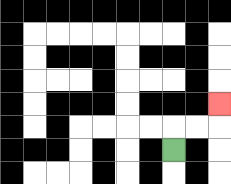{'start': '[7, 6]', 'end': '[9, 4]', 'path_directions': 'U,R,R,U', 'path_coordinates': '[[7, 6], [7, 5], [8, 5], [9, 5], [9, 4]]'}